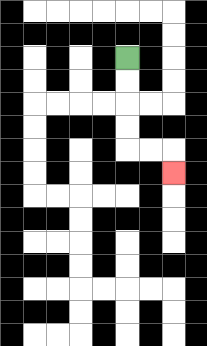{'start': '[5, 2]', 'end': '[7, 7]', 'path_directions': 'D,D,D,D,R,R,D', 'path_coordinates': '[[5, 2], [5, 3], [5, 4], [5, 5], [5, 6], [6, 6], [7, 6], [7, 7]]'}